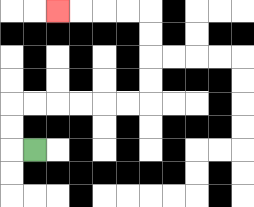{'start': '[1, 6]', 'end': '[2, 0]', 'path_directions': 'L,U,U,R,R,R,R,R,R,U,U,U,U,L,L,L,L', 'path_coordinates': '[[1, 6], [0, 6], [0, 5], [0, 4], [1, 4], [2, 4], [3, 4], [4, 4], [5, 4], [6, 4], [6, 3], [6, 2], [6, 1], [6, 0], [5, 0], [4, 0], [3, 0], [2, 0]]'}